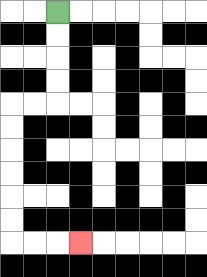{'start': '[2, 0]', 'end': '[3, 10]', 'path_directions': 'D,D,D,D,L,L,D,D,D,D,D,D,R,R,R', 'path_coordinates': '[[2, 0], [2, 1], [2, 2], [2, 3], [2, 4], [1, 4], [0, 4], [0, 5], [0, 6], [0, 7], [0, 8], [0, 9], [0, 10], [1, 10], [2, 10], [3, 10]]'}